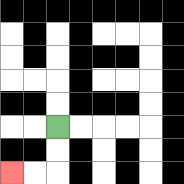{'start': '[2, 5]', 'end': '[0, 7]', 'path_directions': 'D,D,L,L', 'path_coordinates': '[[2, 5], [2, 6], [2, 7], [1, 7], [0, 7]]'}